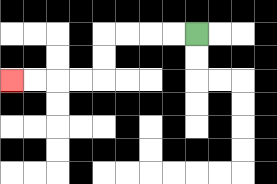{'start': '[8, 1]', 'end': '[0, 3]', 'path_directions': 'L,L,L,L,D,D,L,L,L,L', 'path_coordinates': '[[8, 1], [7, 1], [6, 1], [5, 1], [4, 1], [4, 2], [4, 3], [3, 3], [2, 3], [1, 3], [0, 3]]'}